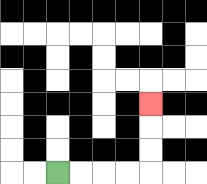{'start': '[2, 7]', 'end': '[6, 4]', 'path_directions': 'R,R,R,R,U,U,U', 'path_coordinates': '[[2, 7], [3, 7], [4, 7], [5, 7], [6, 7], [6, 6], [6, 5], [6, 4]]'}